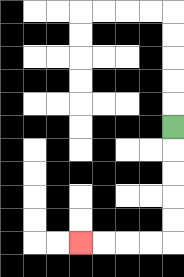{'start': '[7, 5]', 'end': '[3, 10]', 'path_directions': 'D,D,D,D,D,L,L,L,L', 'path_coordinates': '[[7, 5], [7, 6], [7, 7], [7, 8], [7, 9], [7, 10], [6, 10], [5, 10], [4, 10], [3, 10]]'}